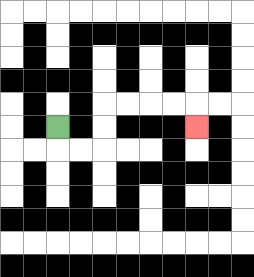{'start': '[2, 5]', 'end': '[8, 5]', 'path_directions': 'D,R,R,U,U,R,R,R,R,D', 'path_coordinates': '[[2, 5], [2, 6], [3, 6], [4, 6], [4, 5], [4, 4], [5, 4], [6, 4], [7, 4], [8, 4], [8, 5]]'}